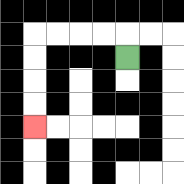{'start': '[5, 2]', 'end': '[1, 5]', 'path_directions': 'U,L,L,L,L,D,D,D,D', 'path_coordinates': '[[5, 2], [5, 1], [4, 1], [3, 1], [2, 1], [1, 1], [1, 2], [1, 3], [1, 4], [1, 5]]'}